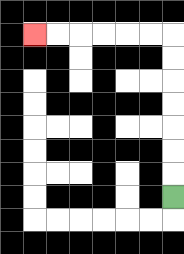{'start': '[7, 8]', 'end': '[1, 1]', 'path_directions': 'U,U,U,U,U,U,U,L,L,L,L,L,L', 'path_coordinates': '[[7, 8], [7, 7], [7, 6], [7, 5], [7, 4], [7, 3], [7, 2], [7, 1], [6, 1], [5, 1], [4, 1], [3, 1], [2, 1], [1, 1]]'}